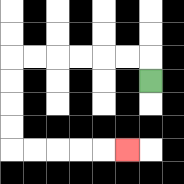{'start': '[6, 3]', 'end': '[5, 6]', 'path_directions': 'U,L,L,L,L,L,L,D,D,D,D,R,R,R,R,R', 'path_coordinates': '[[6, 3], [6, 2], [5, 2], [4, 2], [3, 2], [2, 2], [1, 2], [0, 2], [0, 3], [0, 4], [0, 5], [0, 6], [1, 6], [2, 6], [3, 6], [4, 6], [5, 6]]'}